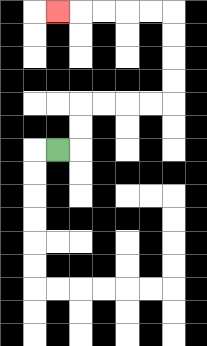{'start': '[2, 6]', 'end': '[2, 0]', 'path_directions': 'R,U,U,R,R,R,R,U,U,U,U,L,L,L,L,L', 'path_coordinates': '[[2, 6], [3, 6], [3, 5], [3, 4], [4, 4], [5, 4], [6, 4], [7, 4], [7, 3], [7, 2], [7, 1], [7, 0], [6, 0], [5, 0], [4, 0], [3, 0], [2, 0]]'}